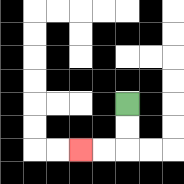{'start': '[5, 4]', 'end': '[3, 6]', 'path_directions': 'D,D,L,L', 'path_coordinates': '[[5, 4], [5, 5], [5, 6], [4, 6], [3, 6]]'}